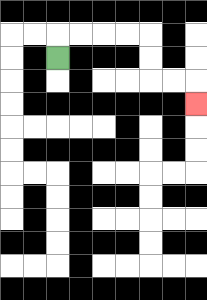{'start': '[2, 2]', 'end': '[8, 4]', 'path_directions': 'U,R,R,R,R,D,D,R,R,D', 'path_coordinates': '[[2, 2], [2, 1], [3, 1], [4, 1], [5, 1], [6, 1], [6, 2], [6, 3], [7, 3], [8, 3], [8, 4]]'}